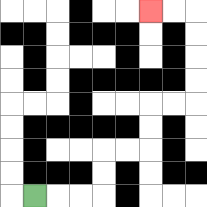{'start': '[1, 8]', 'end': '[6, 0]', 'path_directions': 'R,R,R,U,U,R,R,U,U,R,R,U,U,U,U,L,L', 'path_coordinates': '[[1, 8], [2, 8], [3, 8], [4, 8], [4, 7], [4, 6], [5, 6], [6, 6], [6, 5], [6, 4], [7, 4], [8, 4], [8, 3], [8, 2], [8, 1], [8, 0], [7, 0], [6, 0]]'}